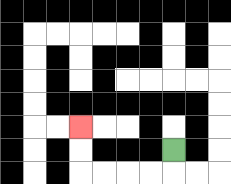{'start': '[7, 6]', 'end': '[3, 5]', 'path_directions': 'D,L,L,L,L,U,U', 'path_coordinates': '[[7, 6], [7, 7], [6, 7], [5, 7], [4, 7], [3, 7], [3, 6], [3, 5]]'}